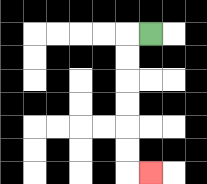{'start': '[6, 1]', 'end': '[6, 7]', 'path_directions': 'L,D,D,D,D,D,D,R', 'path_coordinates': '[[6, 1], [5, 1], [5, 2], [5, 3], [5, 4], [5, 5], [5, 6], [5, 7], [6, 7]]'}